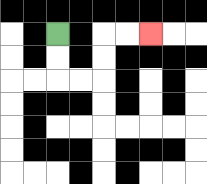{'start': '[2, 1]', 'end': '[6, 1]', 'path_directions': 'D,D,R,R,U,U,R,R', 'path_coordinates': '[[2, 1], [2, 2], [2, 3], [3, 3], [4, 3], [4, 2], [4, 1], [5, 1], [6, 1]]'}